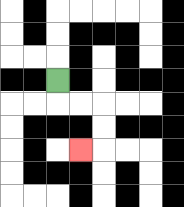{'start': '[2, 3]', 'end': '[3, 6]', 'path_directions': 'D,R,R,D,D,L', 'path_coordinates': '[[2, 3], [2, 4], [3, 4], [4, 4], [4, 5], [4, 6], [3, 6]]'}